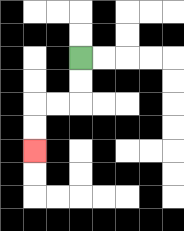{'start': '[3, 2]', 'end': '[1, 6]', 'path_directions': 'D,D,L,L,D,D', 'path_coordinates': '[[3, 2], [3, 3], [3, 4], [2, 4], [1, 4], [1, 5], [1, 6]]'}